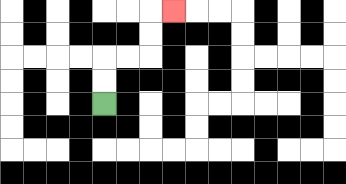{'start': '[4, 4]', 'end': '[7, 0]', 'path_directions': 'U,U,R,R,U,U,R', 'path_coordinates': '[[4, 4], [4, 3], [4, 2], [5, 2], [6, 2], [6, 1], [6, 0], [7, 0]]'}